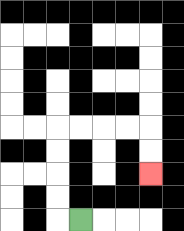{'start': '[3, 9]', 'end': '[6, 7]', 'path_directions': 'L,U,U,U,U,R,R,R,R,D,D', 'path_coordinates': '[[3, 9], [2, 9], [2, 8], [2, 7], [2, 6], [2, 5], [3, 5], [4, 5], [5, 5], [6, 5], [6, 6], [6, 7]]'}